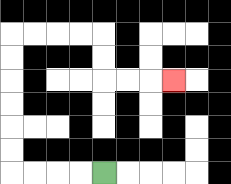{'start': '[4, 7]', 'end': '[7, 3]', 'path_directions': 'L,L,L,L,U,U,U,U,U,U,R,R,R,R,D,D,R,R,R', 'path_coordinates': '[[4, 7], [3, 7], [2, 7], [1, 7], [0, 7], [0, 6], [0, 5], [0, 4], [0, 3], [0, 2], [0, 1], [1, 1], [2, 1], [3, 1], [4, 1], [4, 2], [4, 3], [5, 3], [6, 3], [7, 3]]'}